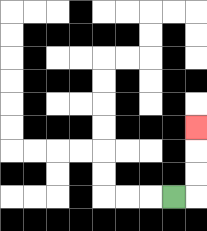{'start': '[7, 8]', 'end': '[8, 5]', 'path_directions': 'R,U,U,U', 'path_coordinates': '[[7, 8], [8, 8], [8, 7], [8, 6], [8, 5]]'}